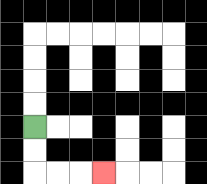{'start': '[1, 5]', 'end': '[4, 7]', 'path_directions': 'D,D,R,R,R', 'path_coordinates': '[[1, 5], [1, 6], [1, 7], [2, 7], [3, 7], [4, 7]]'}